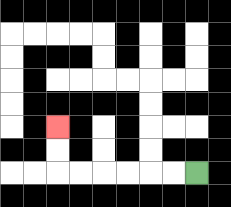{'start': '[8, 7]', 'end': '[2, 5]', 'path_directions': 'L,L,L,L,L,L,U,U', 'path_coordinates': '[[8, 7], [7, 7], [6, 7], [5, 7], [4, 7], [3, 7], [2, 7], [2, 6], [2, 5]]'}